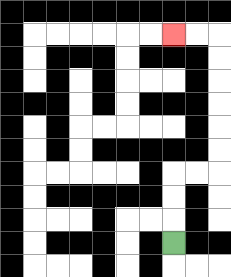{'start': '[7, 10]', 'end': '[7, 1]', 'path_directions': 'U,U,U,R,R,U,U,U,U,U,U,L,L', 'path_coordinates': '[[7, 10], [7, 9], [7, 8], [7, 7], [8, 7], [9, 7], [9, 6], [9, 5], [9, 4], [9, 3], [9, 2], [9, 1], [8, 1], [7, 1]]'}